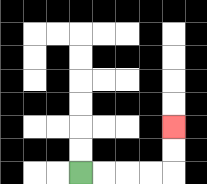{'start': '[3, 7]', 'end': '[7, 5]', 'path_directions': 'R,R,R,R,U,U', 'path_coordinates': '[[3, 7], [4, 7], [5, 7], [6, 7], [7, 7], [7, 6], [7, 5]]'}